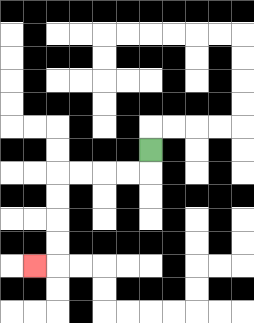{'start': '[6, 6]', 'end': '[1, 11]', 'path_directions': 'D,L,L,L,L,D,D,D,D,L', 'path_coordinates': '[[6, 6], [6, 7], [5, 7], [4, 7], [3, 7], [2, 7], [2, 8], [2, 9], [2, 10], [2, 11], [1, 11]]'}